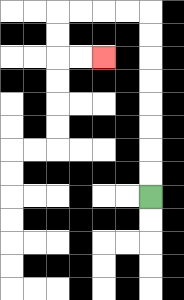{'start': '[6, 8]', 'end': '[4, 2]', 'path_directions': 'U,U,U,U,U,U,U,U,L,L,L,L,D,D,R,R', 'path_coordinates': '[[6, 8], [6, 7], [6, 6], [6, 5], [6, 4], [6, 3], [6, 2], [6, 1], [6, 0], [5, 0], [4, 0], [3, 0], [2, 0], [2, 1], [2, 2], [3, 2], [4, 2]]'}